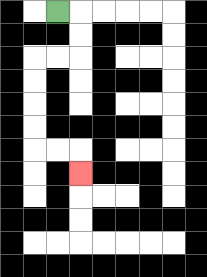{'start': '[2, 0]', 'end': '[3, 7]', 'path_directions': 'R,D,D,L,L,D,D,D,D,R,R,D', 'path_coordinates': '[[2, 0], [3, 0], [3, 1], [3, 2], [2, 2], [1, 2], [1, 3], [1, 4], [1, 5], [1, 6], [2, 6], [3, 6], [3, 7]]'}